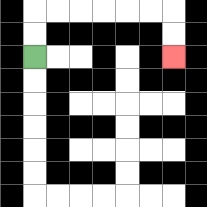{'start': '[1, 2]', 'end': '[7, 2]', 'path_directions': 'U,U,R,R,R,R,R,R,D,D', 'path_coordinates': '[[1, 2], [1, 1], [1, 0], [2, 0], [3, 0], [4, 0], [5, 0], [6, 0], [7, 0], [7, 1], [7, 2]]'}